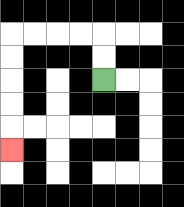{'start': '[4, 3]', 'end': '[0, 6]', 'path_directions': 'U,U,L,L,L,L,D,D,D,D,D', 'path_coordinates': '[[4, 3], [4, 2], [4, 1], [3, 1], [2, 1], [1, 1], [0, 1], [0, 2], [0, 3], [0, 4], [0, 5], [0, 6]]'}